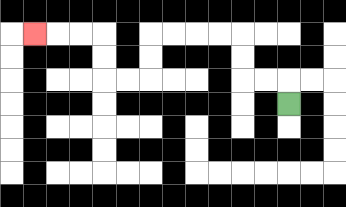{'start': '[12, 4]', 'end': '[1, 1]', 'path_directions': 'U,L,L,U,U,L,L,L,L,D,D,L,L,U,U,L,L,L', 'path_coordinates': '[[12, 4], [12, 3], [11, 3], [10, 3], [10, 2], [10, 1], [9, 1], [8, 1], [7, 1], [6, 1], [6, 2], [6, 3], [5, 3], [4, 3], [4, 2], [4, 1], [3, 1], [2, 1], [1, 1]]'}